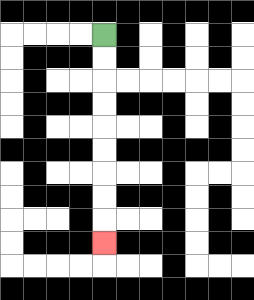{'start': '[4, 1]', 'end': '[4, 10]', 'path_directions': 'D,D,D,D,D,D,D,D,D', 'path_coordinates': '[[4, 1], [4, 2], [4, 3], [4, 4], [4, 5], [4, 6], [4, 7], [4, 8], [4, 9], [4, 10]]'}